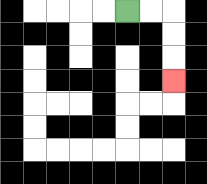{'start': '[5, 0]', 'end': '[7, 3]', 'path_directions': 'R,R,D,D,D', 'path_coordinates': '[[5, 0], [6, 0], [7, 0], [7, 1], [7, 2], [7, 3]]'}